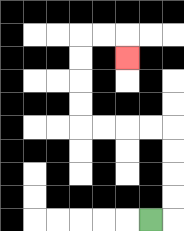{'start': '[6, 9]', 'end': '[5, 2]', 'path_directions': 'R,U,U,U,U,L,L,L,L,U,U,U,U,R,R,D', 'path_coordinates': '[[6, 9], [7, 9], [7, 8], [7, 7], [7, 6], [7, 5], [6, 5], [5, 5], [4, 5], [3, 5], [3, 4], [3, 3], [3, 2], [3, 1], [4, 1], [5, 1], [5, 2]]'}